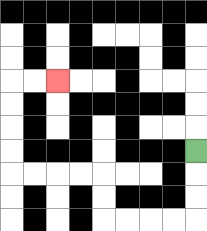{'start': '[8, 6]', 'end': '[2, 3]', 'path_directions': 'D,D,D,L,L,L,L,U,U,L,L,L,L,U,U,U,U,R,R', 'path_coordinates': '[[8, 6], [8, 7], [8, 8], [8, 9], [7, 9], [6, 9], [5, 9], [4, 9], [4, 8], [4, 7], [3, 7], [2, 7], [1, 7], [0, 7], [0, 6], [0, 5], [0, 4], [0, 3], [1, 3], [2, 3]]'}